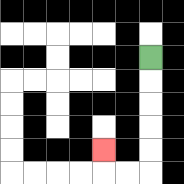{'start': '[6, 2]', 'end': '[4, 6]', 'path_directions': 'D,D,D,D,D,L,L,U', 'path_coordinates': '[[6, 2], [6, 3], [6, 4], [6, 5], [6, 6], [6, 7], [5, 7], [4, 7], [4, 6]]'}